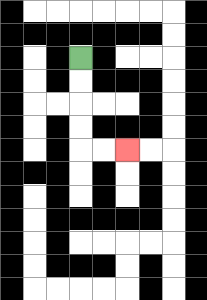{'start': '[3, 2]', 'end': '[5, 6]', 'path_directions': 'D,D,D,D,R,R', 'path_coordinates': '[[3, 2], [3, 3], [3, 4], [3, 5], [3, 6], [4, 6], [5, 6]]'}